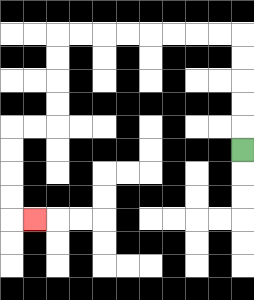{'start': '[10, 6]', 'end': '[1, 9]', 'path_directions': 'U,U,U,U,U,L,L,L,L,L,L,L,L,D,D,D,D,L,L,D,D,D,D,R', 'path_coordinates': '[[10, 6], [10, 5], [10, 4], [10, 3], [10, 2], [10, 1], [9, 1], [8, 1], [7, 1], [6, 1], [5, 1], [4, 1], [3, 1], [2, 1], [2, 2], [2, 3], [2, 4], [2, 5], [1, 5], [0, 5], [0, 6], [0, 7], [0, 8], [0, 9], [1, 9]]'}